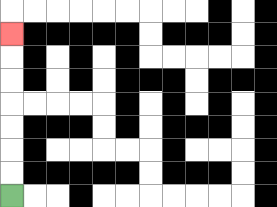{'start': '[0, 8]', 'end': '[0, 1]', 'path_directions': 'U,U,U,U,U,U,U', 'path_coordinates': '[[0, 8], [0, 7], [0, 6], [0, 5], [0, 4], [0, 3], [0, 2], [0, 1]]'}